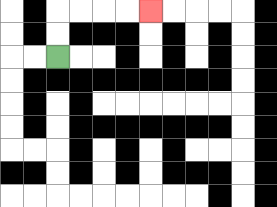{'start': '[2, 2]', 'end': '[6, 0]', 'path_directions': 'U,U,R,R,R,R', 'path_coordinates': '[[2, 2], [2, 1], [2, 0], [3, 0], [4, 0], [5, 0], [6, 0]]'}